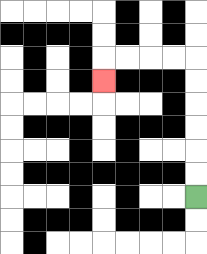{'start': '[8, 8]', 'end': '[4, 3]', 'path_directions': 'U,U,U,U,U,U,L,L,L,L,D', 'path_coordinates': '[[8, 8], [8, 7], [8, 6], [8, 5], [8, 4], [8, 3], [8, 2], [7, 2], [6, 2], [5, 2], [4, 2], [4, 3]]'}